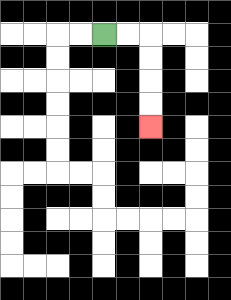{'start': '[4, 1]', 'end': '[6, 5]', 'path_directions': 'R,R,D,D,D,D', 'path_coordinates': '[[4, 1], [5, 1], [6, 1], [6, 2], [6, 3], [6, 4], [6, 5]]'}